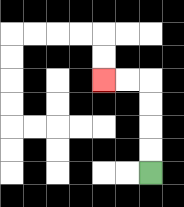{'start': '[6, 7]', 'end': '[4, 3]', 'path_directions': 'U,U,U,U,L,L', 'path_coordinates': '[[6, 7], [6, 6], [6, 5], [6, 4], [6, 3], [5, 3], [4, 3]]'}